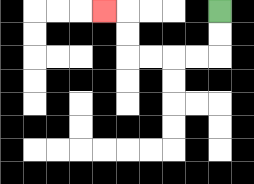{'start': '[9, 0]', 'end': '[4, 0]', 'path_directions': 'D,D,L,L,L,L,U,U,L', 'path_coordinates': '[[9, 0], [9, 1], [9, 2], [8, 2], [7, 2], [6, 2], [5, 2], [5, 1], [5, 0], [4, 0]]'}